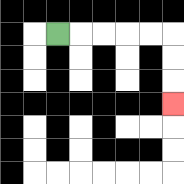{'start': '[2, 1]', 'end': '[7, 4]', 'path_directions': 'R,R,R,R,R,D,D,D', 'path_coordinates': '[[2, 1], [3, 1], [4, 1], [5, 1], [6, 1], [7, 1], [7, 2], [7, 3], [7, 4]]'}